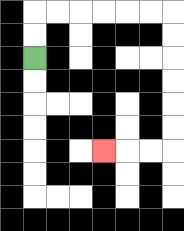{'start': '[1, 2]', 'end': '[4, 6]', 'path_directions': 'U,U,R,R,R,R,R,R,D,D,D,D,D,D,L,L,L', 'path_coordinates': '[[1, 2], [1, 1], [1, 0], [2, 0], [3, 0], [4, 0], [5, 0], [6, 0], [7, 0], [7, 1], [7, 2], [7, 3], [7, 4], [7, 5], [7, 6], [6, 6], [5, 6], [4, 6]]'}